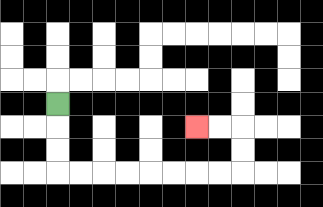{'start': '[2, 4]', 'end': '[8, 5]', 'path_directions': 'D,D,D,R,R,R,R,R,R,R,R,U,U,L,L', 'path_coordinates': '[[2, 4], [2, 5], [2, 6], [2, 7], [3, 7], [4, 7], [5, 7], [6, 7], [7, 7], [8, 7], [9, 7], [10, 7], [10, 6], [10, 5], [9, 5], [8, 5]]'}